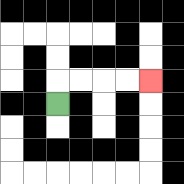{'start': '[2, 4]', 'end': '[6, 3]', 'path_directions': 'U,R,R,R,R', 'path_coordinates': '[[2, 4], [2, 3], [3, 3], [4, 3], [5, 3], [6, 3]]'}